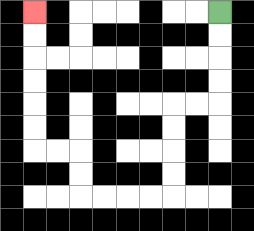{'start': '[9, 0]', 'end': '[1, 0]', 'path_directions': 'D,D,D,D,L,L,D,D,D,D,L,L,L,L,U,U,L,L,U,U,U,U,U,U', 'path_coordinates': '[[9, 0], [9, 1], [9, 2], [9, 3], [9, 4], [8, 4], [7, 4], [7, 5], [7, 6], [7, 7], [7, 8], [6, 8], [5, 8], [4, 8], [3, 8], [3, 7], [3, 6], [2, 6], [1, 6], [1, 5], [1, 4], [1, 3], [1, 2], [1, 1], [1, 0]]'}